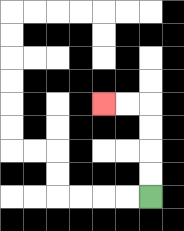{'start': '[6, 8]', 'end': '[4, 4]', 'path_directions': 'U,U,U,U,L,L', 'path_coordinates': '[[6, 8], [6, 7], [6, 6], [6, 5], [6, 4], [5, 4], [4, 4]]'}